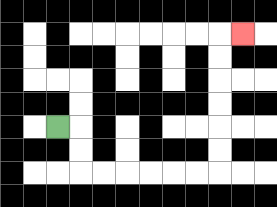{'start': '[2, 5]', 'end': '[10, 1]', 'path_directions': 'R,D,D,R,R,R,R,R,R,U,U,U,U,U,U,R', 'path_coordinates': '[[2, 5], [3, 5], [3, 6], [3, 7], [4, 7], [5, 7], [6, 7], [7, 7], [8, 7], [9, 7], [9, 6], [9, 5], [9, 4], [9, 3], [9, 2], [9, 1], [10, 1]]'}